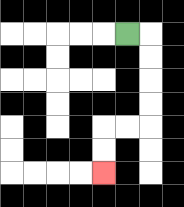{'start': '[5, 1]', 'end': '[4, 7]', 'path_directions': 'R,D,D,D,D,L,L,D,D', 'path_coordinates': '[[5, 1], [6, 1], [6, 2], [6, 3], [6, 4], [6, 5], [5, 5], [4, 5], [4, 6], [4, 7]]'}